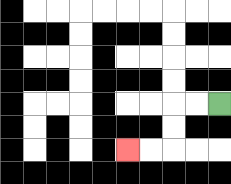{'start': '[9, 4]', 'end': '[5, 6]', 'path_directions': 'L,L,D,D,L,L', 'path_coordinates': '[[9, 4], [8, 4], [7, 4], [7, 5], [7, 6], [6, 6], [5, 6]]'}